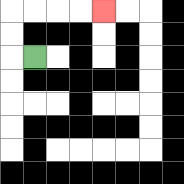{'start': '[1, 2]', 'end': '[4, 0]', 'path_directions': 'L,U,U,R,R,R,R', 'path_coordinates': '[[1, 2], [0, 2], [0, 1], [0, 0], [1, 0], [2, 0], [3, 0], [4, 0]]'}